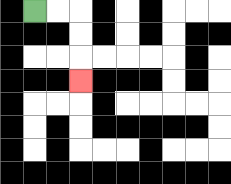{'start': '[1, 0]', 'end': '[3, 3]', 'path_directions': 'R,R,D,D,D', 'path_coordinates': '[[1, 0], [2, 0], [3, 0], [3, 1], [3, 2], [3, 3]]'}